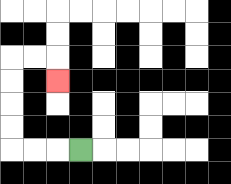{'start': '[3, 6]', 'end': '[2, 3]', 'path_directions': 'L,L,L,U,U,U,U,R,R,D', 'path_coordinates': '[[3, 6], [2, 6], [1, 6], [0, 6], [0, 5], [0, 4], [0, 3], [0, 2], [1, 2], [2, 2], [2, 3]]'}